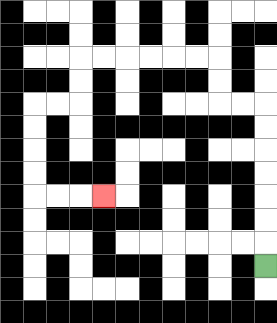{'start': '[11, 11]', 'end': '[4, 8]', 'path_directions': 'U,U,U,U,U,U,U,L,L,U,U,L,L,L,L,L,L,D,D,L,L,D,D,D,D,R,R,R', 'path_coordinates': '[[11, 11], [11, 10], [11, 9], [11, 8], [11, 7], [11, 6], [11, 5], [11, 4], [10, 4], [9, 4], [9, 3], [9, 2], [8, 2], [7, 2], [6, 2], [5, 2], [4, 2], [3, 2], [3, 3], [3, 4], [2, 4], [1, 4], [1, 5], [1, 6], [1, 7], [1, 8], [2, 8], [3, 8], [4, 8]]'}